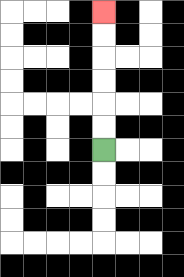{'start': '[4, 6]', 'end': '[4, 0]', 'path_directions': 'U,U,U,U,U,U', 'path_coordinates': '[[4, 6], [4, 5], [4, 4], [4, 3], [4, 2], [4, 1], [4, 0]]'}